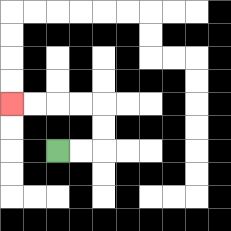{'start': '[2, 6]', 'end': '[0, 4]', 'path_directions': 'R,R,U,U,L,L,L,L', 'path_coordinates': '[[2, 6], [3, 6], [4, 6], [4, 5], [4, 4], [3, 4], [2, 4], [1, 4], [0, 4]]'}